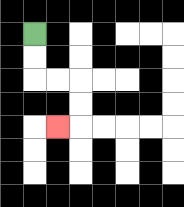{'start': '[1, 1]', 'end': '[2, 5]', 'path_directions': 'D,D,R,R,D,D,L', 'path_coordinates': '[[1, 1], [1, 2], [1, 3], [2, 3], [3, 3], [3, 4], [3, 5], [2, 5]]'}